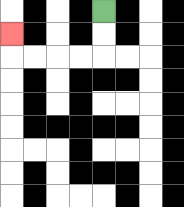{'start': '[4, 0]', 'end': '[0, 1]', 'path_directions': 'D,D,L,L,L,L,U', 'path_coordinates': '[[4, 0], [4, 1], [4, 2], [3, 2], [2, 2], [1, 2], [0, 2], [0, 1]]'}